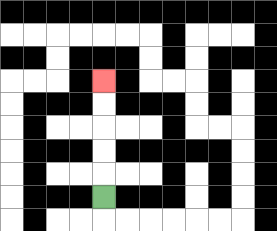{'start': '[4, 8]', 'end': '[4, 3]', 'path_directions': 'U,U,U,U,U', 'path_coordinates': '[[4, 8], [4, 7], [4, 6], [4, 5], [4, 4], [4, 3]]'}